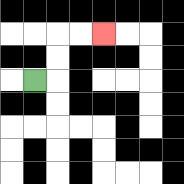{'start': '[1, 3]', 'end': '[4, 1]', 'path_directions': 'R,U,U,R,R', 'path_coordinates': '[[1, 3], [2, 3], [2, 2], [2, 1], [3, 1], [4, 1]]'}